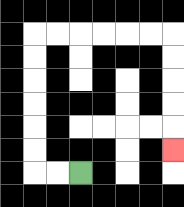{'start': '[3, 7]', 'end': '[7, 6]', 'path_directions': 'L,L,U,U,U,U,U,U,R,R,R,R,R,R,D,D,D,D,D', 'path_coordinates': '[[3, 7], [2, 7], [1, 7], [1, 6], [1, 5], [1, 4], [1, 3], [1, 2], [1, 1], [2, 1], [3, 1], [4, 1], [5, 1], [6, 1], [7, 1], [7, 2], [7, 3], [7, 4], [7, 5], [7, 6]]'}